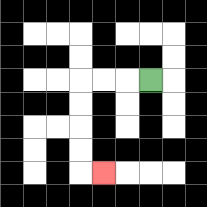{'start': '[6, 3]', 'end': '[4, 7]', 'path_directions': 'L,L,L,D,D,D,D,R', 'path_coordinates': '[[6, 3], [5, 3], [4, 3], [3, 3], [3, 4], [3, 5], [3, 6], [3, 7], [4, 7]]'}